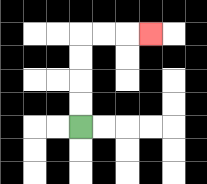{'start': '[3, 5]', 'end': '[6, 1]', 'path_directions': 'U,U,U,U,R,R,R', 'path_coordinates': '[[3, 5], [3, 4], [3, 3], [3, 2], [3, 1], [4, 1], [5, 1], [6, 1]]'}